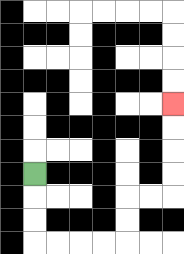{'start': '[1, 7]', 'end': '[7, 4]', 'path_directions': 'D,D,D,R,R,R,R,U,U,R,R,U,U,U,U', 'path_coordinates': '[[1, 7], [1, 8], [1, 9], [1, 10], [2, 10], [3, 10], [4, 10], [5, 10], [5, 9], [5, 8], [6, 8], [7, 8], [7, 7], [7, 6], [7, 5], [7, 4]]'}